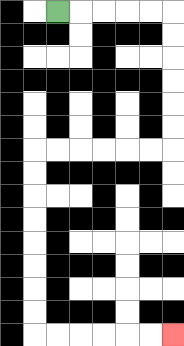{'start': '[2, 0]', 'end': '[7, 14]', 'path_directions': 'R,R,R,R,R,D,D,D,D,D,D,L,L,L,L,L,L,D,D,D,D,D,D,D,D,R,R,R,R,R,R', 'path_coordinates': '[[2, 0], [3, 0], [4, 0], [5, 0], [6, 0], [7, 0], [7, 1], [7, 2], [7, 3], [7, 4], [7, 5], [7, 6], [6, 6], [5, 6], [4, 6], [3, 6], [2, 6], [1, 6], [1, 7], [1, 8], [1, 9], [1, 10], [1, 11], [1, 12], [1, 13], [1, 14], [2, 14], [3, 14], [4, 14], [5, 14], [6, 14], [7, 14]]'}